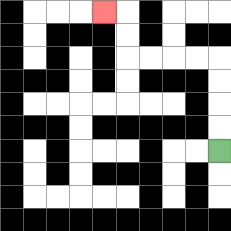{'start': '[9, 6]', 'end': '[4, 0]', 'path_directions': 'U,U,U,U,L,L,L,L,U,U,L', 'path_coordinates': '[[9, 6], [9, 5], [9, 4], [9, 3], [9, 2], [8, 2], [7, 2], [6, 2], [5, 2], [5, 1], [5, 0], [4, 0]]'}